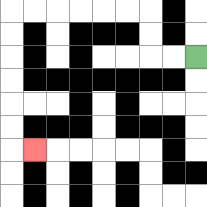{'start': '[8, 2]', 'end': '[1, 6]', 'path_directions': 'L,L,U,U,L,L,L,L,L,L,D,D,D,D,D,D,R', 'path_coordinates': '[[8, 2], [7, 2], [6, 2], [6, 1], [6, 0], [5, 0], [4, 0], [3, 0], [2, 0], [1, 0], [0, 0], [0, 1], [0, 2], [0, 3], [0, 4], [0, 5], [0, 6], [1, 6]]'}